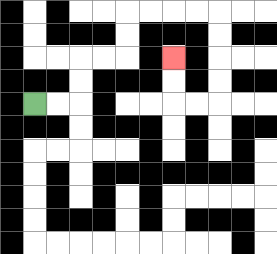{'start': '[1, 4]', 'end': '[7, 2]', 'path_directions': 'R,R,U,U,R,R,U,U,R,R,R,R,D,D,D,D,L,L,U,U', 'path_coordinates': '[[1, 4], [2, 4], [3, 4], [3, 3], [3, 2], [4, 2], [5, 2], [5, 1], [5, 0], [6, 0], [7, 0], [8, 0], [9, 0], [9, 1], [9, 2], [9, 3], [9, 4], [8, 4], [7, 4], [7, 3], [7, 2]]'}